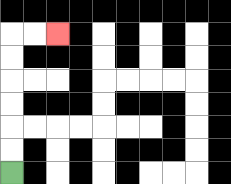{'start': '[0, 7]', 'end': '[2, 1]', 'path_directions': 'U,U,U,U,U,U,R,R', 'path_coordinates': '[[0, 7], [0, 6], [0, 5], [0, 4], [0, 3], [0, 2], [0, 1], [1, 1], [2, 1]]'}